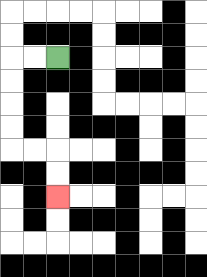{'start': '[2, 2]', 'end': '[2, 8]', 'path_directions': 'L,L,D,D,D,D,R,R,D,D', 'path_coordinates': '[[2, 2], [1, 2], [0, 2], [0, 3], [0, 4], [0, 5], [0, 6], [1, 6], [2, 6], [2, 7], [2, 8]]'}